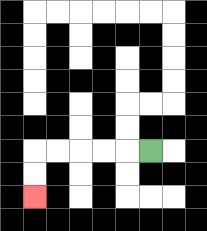{'start': '[6, 6]', 'end': '[1, 8]', 'path_directions': 'L,L,L,L,L,D,D', 'path_coordinates': '[[6, 6], [5, 6], [4, 6], [3, 6], [2, 6], [1, 6], [1, 7], [1, 8]]'}